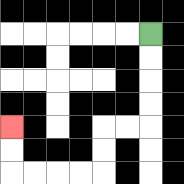{'start': '[6, 1]', 'end': '[0, 5]', 'path_directions': 'D,D,D,D,L,L,D,D,L,L,L,L,U,U', 'path_coordinates': '[[6, 1], [6, 2], [6, 3], [6, 4], [6, 5], [5, 5], [4, 5], [4, 6], [4, 7], [3, 7], [2, 7], [1, 7], [0, 7], [0, 6], [0, 5]]'}